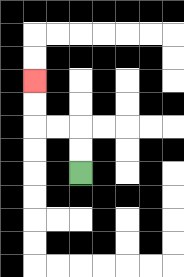{'start': '[3, 7]', 'end': '[1, 3]', 'path_directions': 'U,U,L,L,U,U', 'path_coordinates': '[[3, 7], [3, 6], [3, 5], [2, 5], [1, 5], [1, 4], [1, 3]]'}